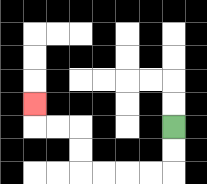{'start': '[7, 5]', 'end': '[1, 4]', 'path_directions': 'D,D,L,L,L,L,U,U,L,L,U', 'path_coordinates': '[[7, 5], [7, 6], [7, 7], [6, 7], [5, 7], [4, 7], [3, 7], [3, 6], [3, 5], [2, 5], [1, 5], [1, 4]]'}